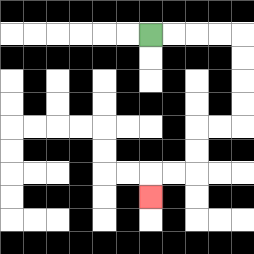{'start': '[6, 1]', 'end': '[6, 8]', 'path_directions': 'R,R,R,R,D,D,D,D,L,L,D,D,L,L,D', 'path_coordinates': '[[6, 1], [7, 1], [8, 1], [9, 1], [10, 1], [10, 2], [10, 3], [10, 4], [10, 5], [9, 5], [8, 5], [8, 6], [8, 7], [7, 7], [6, 7], [6, 8]]'}